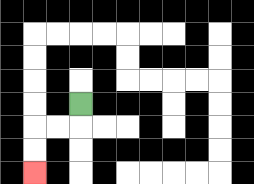{'start': '[3, 4]', 'end': '[1, 7]', 'path_directions': 'D,L,L,D,D', 'path_coordinates': '[[3, 4], [3, 5], [2, 5], [1, 5], [1, 6], [1, 7]]'}